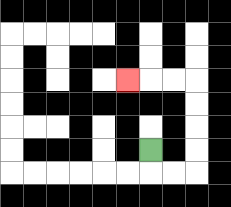{'start': '[6, 6]', 'end': '[5, 3]', 'path_directions': 'D,R,R,U,U,U,U,L,L,L', 'path_coordinates': '[[6, 6], [6, 7], [7, 7], [8, 7], [8, 6], [8, 5], [8, 4], [8, 3], [7, 3], [6, 3], [5, 3]]'}